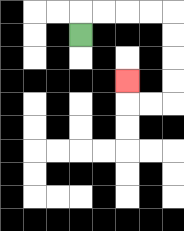{'start': '[3, 1]', 'end': '[5, 3]', 'path_directions': 'U,R,R,R,R,D,D,D,D,L,L,U', 'path_coordinates': '[[3, 1], [3, 0], [4, 0], [5, 0], [6, 0], [7, 0], [7, 1], [7, 2], [7, 3], [7, 4], [6, 4], [5, 4], [5, 3]]'}